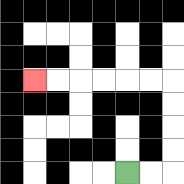{'start': '[5, 7]', 'end': '[1, 3]', 'path_directions': 'R,R,U,U,U,U,L,L,L,L,L,L', 'path_coordinates': '[[5, 7], [6, 7], [7, 7], [7, 6], [7, 5], [7, 4], [7, 3], [6, 3], [5, 3], [4, 3], [3, 3], [2, 3], [1, 3]]'}